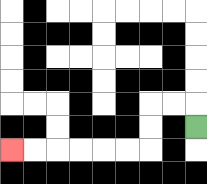{'start': '[8, 5]', 'end': '[0, 6]', 'path_directions': 'U,L,L,D,D,L,L,L,L,L,L', 'path_coordinates': '[[8, 5], [8, 4], [7, 4], [6, 4], [6, 5], [6, 6], [5, 6], [4, 6], [3, 6], [2, 6], [1, 6], [0, 6]]'}